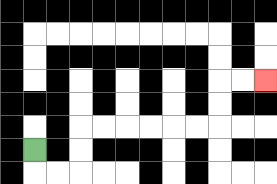{'start': '[1, 6]', 'end': '[11, 3]', 'path_directions': 'D,R,R,U,U,R,R,R,R,R,R,U,U,R,R', 'path_coordinates': '[[1, 6], [1, 7], [2, 7], [3, 7], [3, 6], [3, 5], [4, 5], [5, 5], [6, 5], [7, 5], [8, 5], [9, 5], [9, 4], [9, 3], [10, 3], [11, 3]]'}